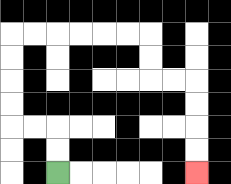{'start': '[2, 7]', 'end': '[8, 7]', 'path_directions': 'U,U,L,L,U,U,U,U,R,R,R,R,R,R,D,D,R,R,D,D,D,D', 'path_coordinates': '[[2, 7], [2, 6], [2, 5], [1, 5], [0, 5], [0, 4], [0, 3], [0, 2], [0, 1], [1, 1], [2, 1], [3, 1], [4, 1], [5, 1], [6, 1], [6, 2], [6, 3], [7, 3], [8, 3], [8, 4], [8, 5], [8, 6], [8, 7]]'}